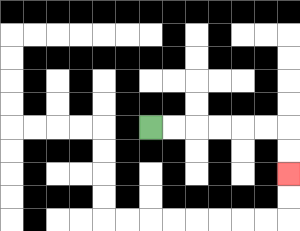{'start': '[6, 5]', 'end': '[12, 7]', 'path_directions': 'R,R,R,R,R,R,D,D', 'path_coordinates': '[[6, 5], [7, 5], [8, 5], [9, 5], [10, 5], [11, 5], [12, 5], [12, 6], [12, 7]]'}